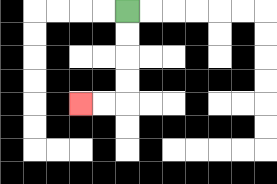{'start': '[5, 0]', 'end': '[3, 4]', 'path_directions': 'D,D,D,D,L,L', 'path_coordinates': '[[5, 0], [5, 1], [5, 2], [5, 3], [5, 4], [4, 4], [3, 4]]'}